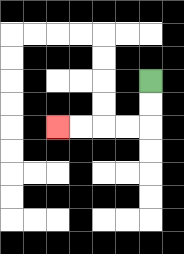{'start': '[6, 3]', 'end': '[2, 5]', 'path_directions': 'D,D,L,L,L,L', 'path_coordinates': '[[6, 3], [6, 4], [6, 5], [5, 5], [4, 5], [3, 5], [2, 5]]'}